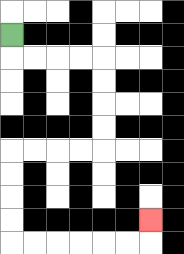{'start': '[0, 1]', 'end': '[6, 9]', 'path_directions': 'D,R,R,R,R,D,D,D,D,L,L,L,L,D,D,D,D,R,R,R,R,R,R,U', 'path_coordinates': '[[0, 1], [0, 2], [1, 2], [2, 2], [3, 2], [4, 2], [4, 3], [4, 4], [4, 5], [4, 6], [3, 6], [2, 6], [1, 6], [0, 6], [0, 7], [0, 8], [0, 9], [0, 10], [1, 10], [2, 10], [3, 10], [4, 10], [5, 10], [6, 10], [6, 9]]'}